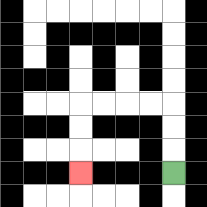{'start': '[7, 7]', 'end': '[3, 7]', 'path_directions': 'U,U,U,L,L,L,L,D,D,D', 'path_coordinates': '[[7, 7], [7, 6], [7, 5], [7, 4], [6, 4], [5, 4], [4, 4], [3, 4], [3, 5], [3, 6], [3, 7]]'}